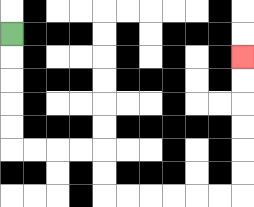{'start': '[0, 1]', 'end': '[10, 2]', 'path_directions': 'D,D,D,D,D,R,R,R,R,D,D,R,R,R,R,R,R,U,U,U,U,U,U', 'path_coordinates': '[[0, 1], [0, 2], [0, 3], [0, 4], [0, 5], [0, 6], [1, 6], [2, 6], [3, 6], [4, 6], [4, 7], [4, 8], [5, 8], [6, 8], [7, 8], [8, 8], [9, 8], [10, 8], [10, 7], [10, 6], [10, 5], [10, 4], [10, 3], [10, 2]]'}